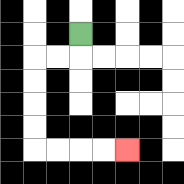{'start': '[3, 1]', 'end': '[5, 6]', 'path_directions': 'D,L,L,D,D,D,D,R,R,R,R', 'path_coordinates': '[[3, 1], [3, 2], [2, 2], [1, 2], [1, 3], [1, 4], [1, 5], [1, 6], [2, 6], [3, 6], [4, 6], [5, 6]]'}